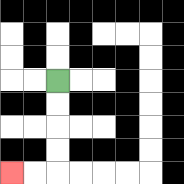{'start': '[2, 3]', 'end': '[0, 7]', 'path_directions': 'D,D,D,D,L,L', 'path_coordinates': '[[2, 3], [2, 4], [2, 5], [2, 6], [2, 7], [1, 7], [0, 7]]'}